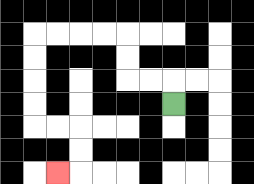{'start': '[7, 4]', 'end': '[2, 7]', 'path_directions': 'U,L,L,U,U,L,L,L,L,D,D,D,D,R,R,D,D,L', 'path_coordinates': '[[7, 4], [7, 3], [6, 3], [5, 3], [5, 2], [5, 1], [4, 1], [3, 1], [2, 1], [1, 1], [1, 2], [1, 3], [1, 4], [1, 5], [2, 5], [3, 5], [3, 6], [3, 7], [2, 7]]'}